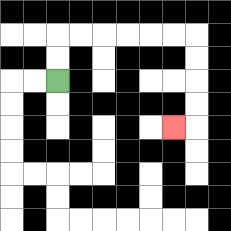{'start': '[2, 3]', 'end': '[7, 5]', 'path_directions': 'U,U,R,R,R,R,R,R,D,D,D,D,L', 'path_coordinates': '[[2, 3], [2, 2], [2, 1], [3, 1], [4, 1], [5, 1], [6, 1], [7, 1], [8, 1], [8, 2], [8, 3], [8, 4], [8, 5], [7, 5]]'}